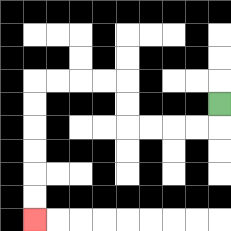{'start': '[9, 4]', 'end': '[1, 9]', 'path_directions': 'D,L,L,L,L,U,U,L,L,L,L,D,D,D,D,D,D', 'path_coordinates': '[[9, 4], [9, 5], [8, 5], [7, 5], [6, 5], [5, 5], [5, 4], [5, 3], [4, 3], [3, 3], [2, 3], [1, 3], [1, 4], [1, 5], [1, 6], [1, 7], [1, 8], [1, 9]]'}